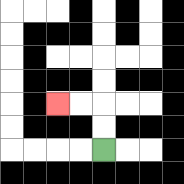{'start': '[4, 6]', 'end': '[2, 4]', 'path_directions': 'U,U,L,L', 'path_coordinates': '[[4, 6], [4, 5], [4, 4], [3, 4], [2, 4]]'}